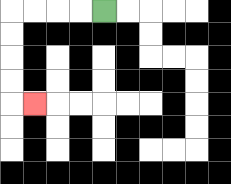{'start': '[4, 0]', 'end': '[1, 4]', 'path_directions': 'L,L,L,L,D,D,D,D,R', 'path_coordinates': '[[4, 0], [3, 0], [2, 0], [1, 0], [0, 0], [0, 1], [0, 2], [0, 3], [0, 4], [1, 4]]'}